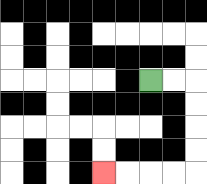{'start': '[6, 3]', 'end': '[4, 7]', 'path_directions': 'R,R,D,D,D,D,L,L,L,L', 'path_coordinates': '[[6, 3], [7, 3], [8, 3], [8, 4], [8, 5], [8, 6], [8, 7], [7, 7], [6, 7], [5, 7], [4, 7]]'}